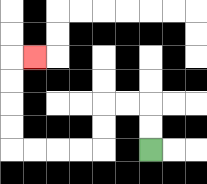{'start': '[6, 6]', 'end': '[1, 2]', 'path_directions': 'U,U,L,L,D,D,L,L,L,L,U,U,U,U,R', 'path_coordinates': '[[6, 6], [6, 5], [6, 4], [5, 4], [4, 4], [4, 5], [4, 6], [3, 6], [2, 6], [1, 6], [0, 6], [0, 5], [0, 4], [0, 3], [0, 2], [1, 2]]'}